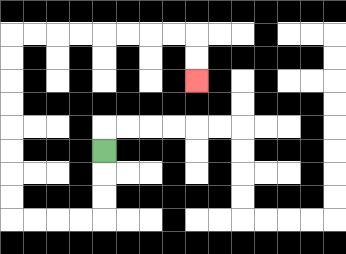{'start': '[4, 6]', 'end': '[8, 3]', 'path_directions': 'D,D,D,L,L,L,L,U,U,U,U,U,U,U,U,R,R,R,R,R,R,R,R,D,D', 'path_coordinates': '[[4, 6], [4, 7], [4, 8], [4, 9], [3, 9], [2, 9], [1, 9], [0, 9], [0, 8], [0, 7], [0, 6], [0, 5], [0, 4], [0, 3], [0, 2], [0, 1], [1, 1], [2, 1], [3, 1], [4, 1], [5, 1], [6, 1], [7, 1], [8, 1], [8, 2], [8, 3]]'}